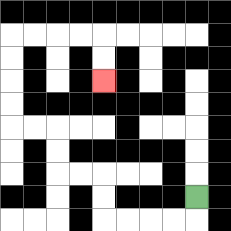{'start': '[8, 8]', 'end': '[4, 3]', 'path_directions': 'D,L,L,L,L,U,U,L,L,U,U,L,L,U,U,U,U,R,R,R,R,D,D', 'path_coordinates': '[[8, 8], [8, 9], [7, 9], [6, 9], [5, 9], [4, 9], [4, 8], [4, 7], [3, 7], [2, 7], [2, 6], [2, 5], [1, 5], [0, 5], [0, 4], [0, 3], [0, 2], [0, 1], [1, 1], [2, 1], [3, 1], [4, 1], [4, 2], [4, 3]]'}